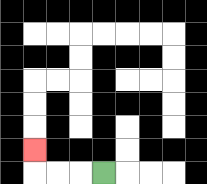{'start': '[4, 7]', 'end': '[1, 6]', 'path_directions': 'L,L,L,U', 'path_coordinates': '[[4, 7], [3, 7], [2, 7], [1, 7], [1, 6]]'}